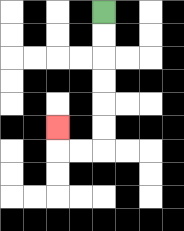{'start': '[4, 0]', 'end': '[2, 5]', 'path_directions': 'D,D,D,D,D,D,L,L,U', 'path_coordinates': '[[4, 0], [4, 1], [4, 2], [4, 3], [4, 4], [4, 5], [4, 6], [3, 6], [2, 6], [2, 5]]'}